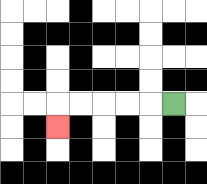{'start': '[7, 4]', 'end': '[2, 5]', 'path_directions': 'L,L,L,L,L,D', 'path_coordinates': '[[7, 4], [6, 4], [5, 4], [4, 4], [3, 4], [2, 4], [2, 5]]'}